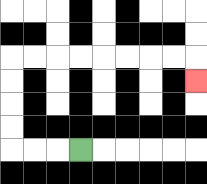{'start': '[3, 6]', 'end': '[8, 3]', 'path_directions': 'L,L,L,U,U,U,U,R,R,R,R,R,R,R,R,D', 'path_coordinates': '[[3, 6], [2, 6], [1, 6], [0, 6], [0, 5], [0, 4], [0, 3], [0, 2], [1, 2], [2, 2], [3, 2], [4, 2], [5, 2], [6, 2], [7, 2], [8, 2], [8, 3]]'}